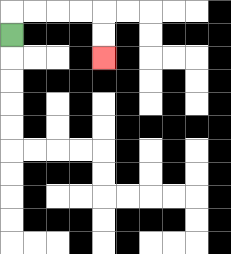{'start': '[0, 1]', 'end': '[4, 2]', 'path_directions': 'U,R,R,R,R,D,D', 'path_coordinates': '[[0, 1], [0, 0], [1, 0], [2, 0], [3, 0], [4, 0], [4, 1], [4, 2]]'}